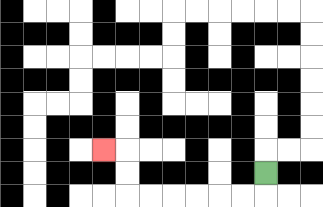{'start': '[11, 7]', 'end': '[4, 6]', 'path_directions': 'D,L,L,L,L,L,L,U,U,L', 'path_coordinates': '[[11, 7], [11, 8], [10, 8], [9, 8], [8, 8], [7, 8], [6, 8], [5, 8], [5, 7], [5, 6], [4, 6]]'}